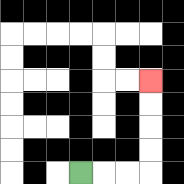{'start': '[3, 7]', 'end': '[6, 3]', 'path_directions': 'R,R,R,U,U,U,U', 'path_coordinates': '[[3, 7], [4, 7], [5, 7], [6, 7], [6, 6], [6, 5], [6, 4], [6, 3]]'}